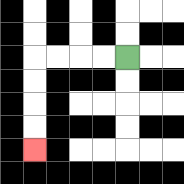{'start': '[5, 2]', 'end': '[1, 6]', 'path_directions': 'L,L,L,L,D,D,D,D', 'path_coordinates': '[[5, 2], [4, 2], [3, 2], [2, 2], [1, 2], [1, 3], [1, 4], [1, 5], [1, 6]]'}